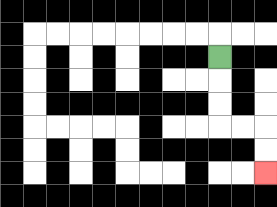{'start': '[9, 2]', 'end': '[11, 7]', 'path_directions': 'D,D,D,R,R,D,D', 'path_coordinates': '[[9, 2], [9, 3], [9, 4], [9, 5], [10, 5], [11, 5], [11, 6], [11, 7]]'}